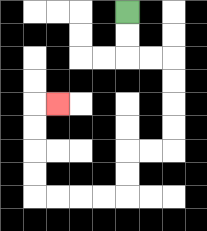{'start': '[5, 0]', 'end': '[2, 4]', 'path_directions': 'D,D,R,R,D,D,D,D,L,L,D,D,L,L,L,L,U,U,U,U,R', 'path_coordinates': '[[5, 0], [5, 1], [5, 2], [6, 2], [7, 2], [7, 3], [7, 4], [7, 5], [7, 6], [6, 6], [5, 6], [5, 7], [5, 8], [4, 8], [3, 8], [2, 8], [1, 8], [1, 7], [1, 6], [1, 5], [1, 4], [2, 4]]'}